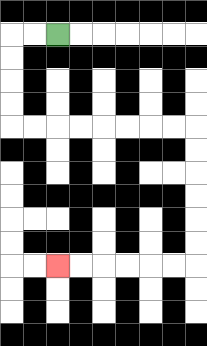{'start': '[2, 1]', 'end': '[2, 11]', 'path_directions': 'L,L,D,D,D,D,R,R,R,R,R,R,R,R,D,D,D,D,D,D,L,L,L,L,L,L', 'path_coordinates': '[[2, 1], [1, 1], [0, 1], [0, 2], [0, 3], [0, 4], [0, 5], [1, 5], [2, 5], [3, 5], [4, 5], [5, 5], [6, 5], [7, 5], [8, 5], [8, 6], [8, 7], [8, 8], [8, 9], [8, 10], [8, 11], [7, 11], [6, 11], [5, 11], [4, 11], [3, 11], [2, 11]]'}